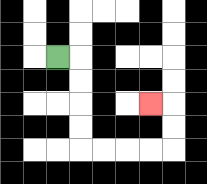{'start': '[2, 2]', 'end': '[6, 4]', 'path_directions': 'R,D,D,D,D,R,R,R,R,U,U,L', 'path_coordinates': '[[2, 2], [3, 2], [3, 3], [3, 4], [3, 5], [3, 6], [4, 6], [5, 6], [6, 6], [7, 6], [7, 5], [7, 4], [6, 4]]'}